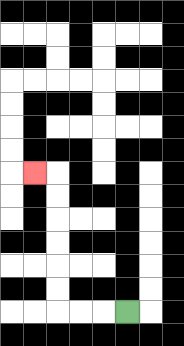{'start': '[5, 13]', 'end': '[1, 7]', 'path_directions': 'L,L,L,U,U,U,U,U,U,L', 'path_coordinates': '[[5, 13], [4, 13], [3, 13], [2, 13], [2, 12], [2, 11], [2, 10], [2, 9], [2, 8], [2, 7], [1, 7]]'}